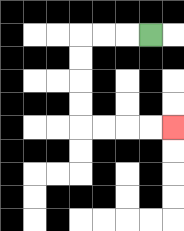{'start': '[6, 1]', 'end': '[7, 5]', 'path_directions': 'L,L,L,D,D,D,D,R,R,R,R', 'path_coordinates': '[[6, 1], [5, 1], [4, 1], [3, 1], [3, 2], [3, 3], [3, 4], [3, 5], [4, 5], [5, 5], [6, 5], [7, 5]]'}